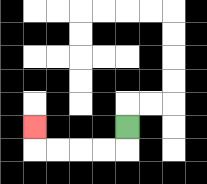{'start': '[5, 5]', 'end': '[1, 5]', 'path_directions': 'D,L,L,L,L,U', 'path_coordinates': '[[5, 5], [5, 6], [4, 6], [3, 6], [2, 6], [1, 6], [1, 5]]'}